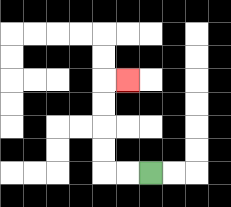{'start': '[6, 7]', 'end': '[5, 3]', 'path_directions': 'L,L,U,U,U,U,R', 'path_coordinates': '[[6, 7], [5, 7], [4, 7], [4, 6], [4, 5], [4, 4], [4, 3], [5, 3]]'}